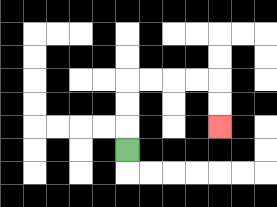{'start': '[5, 6]', 'end': '[9, 5]', 'path_directions': 'U,U,U,R,R,R,R,D,D', 'path_coordinates': '[[5, 6], [5, 5], [5, 4], [5, 3], [6, 3], [7, 3], [8, 3], [9, 3], [9, 4], [9, 5]]'}